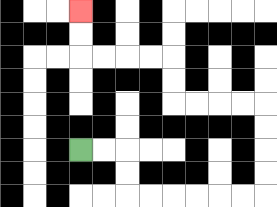{'start': '[3, 6]', 'end': '[3, 0]', 'path_directions': 'R,R,D,D,R,R,R,R,R,R,U,U,U,U,L,L,L,L,U,U,L,L,L,L,U,U', 'path_coordinates': '[[3, 6], [4, 6], [5, 6], [5, 7], [5, 8], [6, 8], [7, 8], [8, 8], [9, 8], [10, 8], [11, 8], [11, 7], [11, 6], [11, 5], [11, 4], [10, 4], [9, 4], [8, 4], [7, 4], [7, 3], [7, 2], [6, 2], [5, 2], [4, 2], [3, 2], [3, 1], [3, 0]]'}